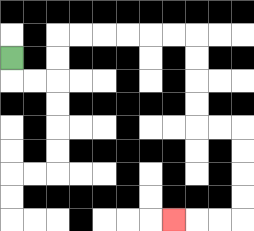{'start': '[0, 2]', 'end': '[7, 9]', 'path_directions': 'D,R,R,U,U,R,R,R,R,R,R,D,D,D,D,R,R,D,D,D,D,L,L,L', 'path_coordinates': '[[0, 2], [0, 3], [1, 3], [2, 3], [2, 2], [2, 1], [3, 1], [4, 1], [5, 1], [6, 1], [7, 1], [8, 1], [8, 2], [8, 3], [8, 4], [8, 5], [9, 5], [10, 5], [10, 6], [10, 7], [10, 8], [10, 9], [9, 9], [8, 9], [7, 9]]'}